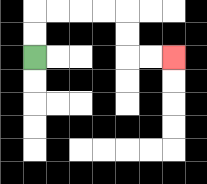{'start': '[1, 2]', 'end': '[7, 2]', 'path_directions': 'U,U,R,R,R,R,D,D,R,R', 'path_coordinates': '[[1, 2], [1, 1], [1, 0], [2, 0], [3, 0], [4, 0], [5, 0], [5, 1], [5, 2], [6, 2], [7, 2]]'}